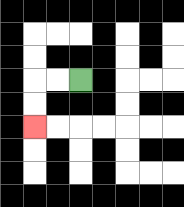{'start': '[3, 3]', 'end': '[1, 5]', 'path_directions': 'L,L,D,D', 'path_coordinates': '[[3, 3], [2, 3], [1, 3], [1, 4], [1, 5]]'}